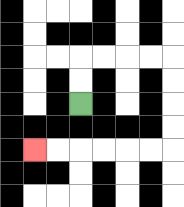{'start': '[3, 4]', 'end': '[1, 6]', 'path_directions': 'U,U,R,R,R,R,D,D,D,D,L,L,L,L,L,L', 'path_coordinates': '[[3, 4], [3, 3], [3, 2], [4, 2], [5, 2], [6, 2], [7, 2], [7, 3], [7, 4], [7, 5], [7, 6], [6, 6], [5, 6], [4, 6], [3, 6], [2, 6], [1, 6]]'}